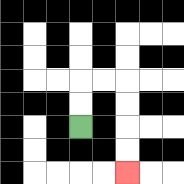{'start': '[3, 5]', 'end': '[5, 7]', 'path_directions': 'U,U,R,R,D,D,D,D', 'path_coordinates': '[[3, 5], [3, 4], [3, 3], [4, 3], [5, 3], [5, 4], [5, 5], [5, 6], [5, 7]]'}